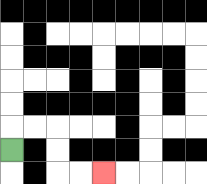{'start': '[0, 6]', 'end': '[4, 7]', 'path_directions': 'U,R,R,D,D,R,R', 'path_coordinates': '[[0, 6], [0, 5], [1, 5], [2, 5], [2, 6], [2, 7], [3, 7], [4, 7]]'}